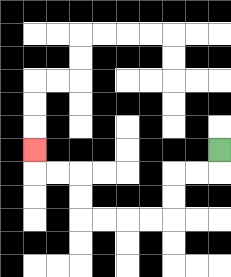{'start': '[9, 6]', 'end': '[1, 6]', 'path_directions': 'D,L,L,D,D,L,L,L,L,U,U,L,L,U', 'path_coordinates': '[[9, 6], [9, 7], [8, 7], [7, 7], [7, 8], [7, 9], [6, 9], [5, 9], [4, 9], [3, 9], [3, 8], [3, 7], [2, 7], [1, 7], [1, 6]]'}